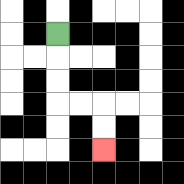{'start': '[2, 1]', 'end': '[4, 6]', 'path_directions': 'D,D,D,R,R,D,D', 'path_coordinates': '[[2, 1], [2, 2], [2, 3], [2, 4], [3, 4], [4, 4], [4, 5], [4, 6]]'}